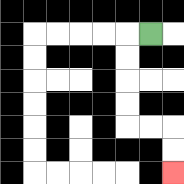{'start': '[6, 1]', 'end': '[7, 7]', 'path_directions': 'L,D,D,D,D,R,R,D,D', 'path_coordinates': '[[6, 1], [5, 1], [5, 2], [5, 3], [5, 4], [5, 5], [6, 5], [7, 5], [7, 6], [7, 7]]'}